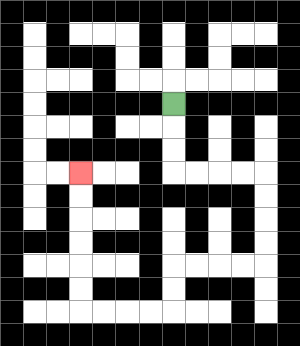{'start': '[7, 4]', 'end': '[3, 7]', 'path_directions': 'D,D,D,R,R,R,R,D,D,D,D,L,L,L,L,D,D,L,L,L,L,U,U,U,U,U,U', 'path_coordinates': '[[7, 4], [7, 5], [7, 6], [7, 7], [8, 7], [9, 7], [10, 7], [11, 7], [11, 8], [11, 9], [11, 10], [11, 11], [10, 11], [9, 11], [8, 11], [7, 11], [7, 12], [7, 13], [6, 13], [5, 13], [4, 13], [3, 13], [3, 12], [3, 11], [3, 10], [3, 9], [3, 8], [3, 7]]'}